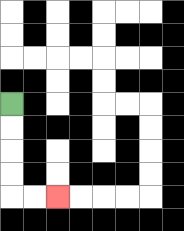{'start': '[0, 4]', 'end': '[2, 8]', 'path_directions': 'D,D,D,D,R,R', 'path_coordinates': '[[0, 4], [0, 5], [0, 6], [0, 7], [0, 8], [1, 8], [2, 8]]'}